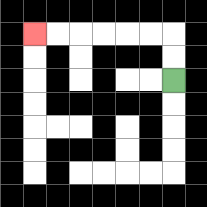{'start': '[7, 3]', 'end': '[1, 1]', 'path_directions': 'U,U,L,L,L,L,L,L', 'path_coordinates': '[[7, 3], [7, 2], [7, 1], [6, 1], [5, 1], [4, 1], [3, 1], [2, 1], [1, 1]]'}